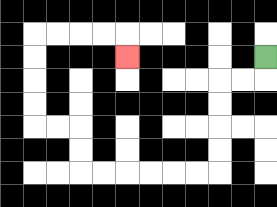{'start': '[11, 2]', 'end': '[5, 2]', 'path_directions': 'D,L,L,D,D,D,D,L,L,L,L,L,L,U,U,L,L,U,U,U,U,R,R,R,R,D', 'path_coordinates': '[[11, 2], [11, 3], [10, 3], [9, 3], [9, 4], [9, 5], [9, 6], [9, 7], [8, 7], [7, 7], [6, 7], [5, 7], [4, 7], [3, 7], [3, 6], [3, 5], [2, 5], [1, 5], [1, 4], [1, 3], [1, 2], [1, 1], [2, 1], [3, 1], [4, 1], [5, 1], [5, 2]]'}